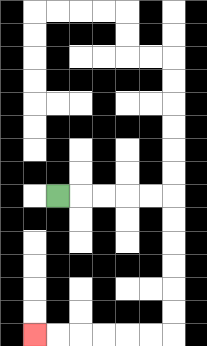{'start': '[2, 8]', 'end': '[1, 14]', 'path_directions': 'R,R,R,R,R,D,D,D,D,D,D,L,L,L,L,L,L', 'path_coordinates': '[[2, 8], [3, 8], [4, 8], [5, 8], [6, 8], [7, 8], [7, 9], [7, 10], [7, 11], [7, 12], [7, 13], [7, 14], [6, 14], [5, 14], [4, 14], [3, 14], [2, 14], [1, 14]]'}